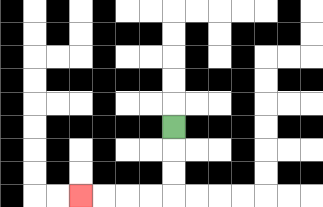{'start': '[7, 5]', 'end': '[3, 8]', 'path_directions': 'D,D,D,L,L,L,L', 'path_coordinates': '[[7, 5], [7, 6], [7, 7], [7, 8], [6, 8], [5, 8], [4, 8], [3, 8]]'}